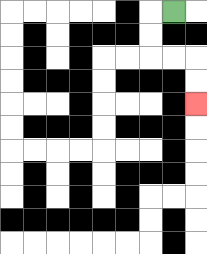{'start': '[7, 0]', 'end': '[8, 4]', 'path_directions': 'L,D,D,R,R,D,D', 'path_coordinates': '[[7, 0], [6, 0], [6, 1], [6, 2], [7, 2], [8, 2], [8, 3], [8, 4]]'}